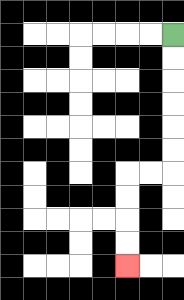{'start': '[7, 1]', 'end': '[5, 11]', 'path_directions': 'D,D,D,D,D,D,L,L,D,D,D,D', 'path_coordinates': '[[7, 1], [7, 2], [7, 3], [7, 4], [7, 5], [7, 6], [7, 7], [6, 7], [5, 7], [5, 8], [5, 9], [5, 10], [5, 11]]'}